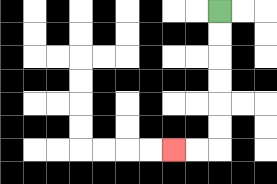{'start': '[9, 0]', 'end': '[7, 6]', 'path_directions': 'D,D,D,D,D,D,L,L', 'path_coordinates': '[[9, 0], [9, 1], [9, 2], [9, 3], [9, 4], [9, 5], [9, 6], [8, 6], [7, 6]]'}